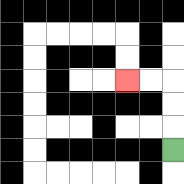{'start': '[7, 6]', 'end': '[5, 3]', 'path_directions': 'U,U,U,L,L', 'path_coordinates': '[[7, 6], [7, 5], [7, 4], [7, 3], [6, 3], [5, 3]]'}